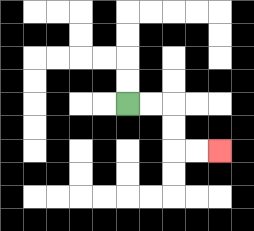{'start': '[5, 4]', 'end': '[9, 6]', 'path_directions': 'R,R,D,D,R,R', 'path_coordinates': '[[5, 4], [6, 4], [7, 4], [7, 5], [7, 6], [8, 6], [9, 6]]'}